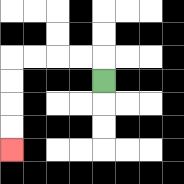{'start': '[4, 3]', 'end': '[0, 6]', 'path_directions': 'U,L,L,L,L,D,D,D,D', 'path_coordinates': '[[4, 3], [4, 2], [3, 2], [2, 2], [1, 2], [0, 2], [0, 3], [0, 4], [0, 5], [0, 6]]'}